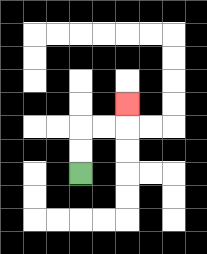{'start': '[3, 7]', 'end': '[5, 4]', 'path_directions': 'U,U,R,R,U', 'path_coordinates': '[[3, 7], [3, 6], [3, 5], [4, 5], [5, 5], [5, 4]]'}